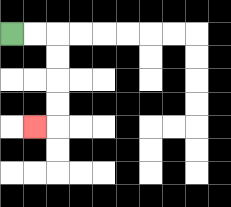{'start': '[0, 1]', 'end': '[1, 5]', 'path_directions': 'R,R,D,D,D,D,L', 'path_coordinates': '[[0, 1], [1, 1], [2, 1], [2, 2], [2, 3], [2, 4], [2, 5], [1, 5]]'}